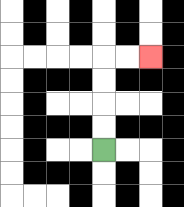{'start': '[4, 6]', 'end': '[6, 2]', 'path_directions': 'U,U,U,U,R,R', 'path_coordinates': '[[4, 6], [4, 5], [4, 4], [4, 3], [4, 2], [5, 2], [6, 2]]'}